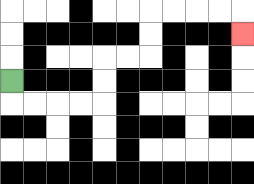{'start': '[0, 3]', 'end': '[10, 1]', 'path_directions': 'D,R,R,R,R,U,U,R,R,U,U,R,R,R,R,D', 'path_coordinates': '[[0, 3], [0, 4], [1, 4], [2, 4], [3, 4], [4, 4], [4, 3], [4, 2], [5, 2], [6, 2], [6, 1], [6, 0], [7, 0], [8, 0], [9, 0], [10, 0], [10, 1]]'}